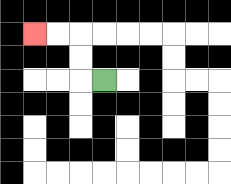{'start': '[4, 3]', 'end': '[1, 1]', 'path_directions': 'L,U,U,L,L', 'path_coordinates': '[[4, 3], [3, 3], [3, 2], [3, 1], [2, 1], [1, 1]]'}